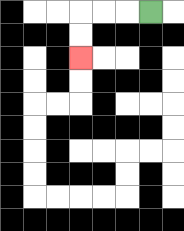{'start': '[6, 0]', 'end': '[3, 2]', 'path_directions': 'L,L,L,D,D', 'path_coordinates': '[[6, 0], [5, 0], [4, 0], [3, 0], [3, 1], [3, 2]]'}